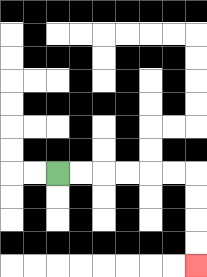{'start': '[2, 7]', 'end': '[8, 11]', 'path_directions': 'R,R,R,R,R,R,D,D,D,D', 'path_coordinates': '[[2, 7], [3, 7], [4, 7], [5, 7], [6, 7], [7, 7], [8, 7], [8, 8], [8, 9], [8, 10], [8, 11]]'}